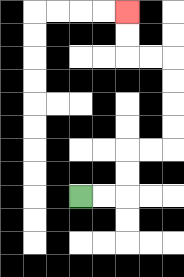{'start': '[3, 8]', 'end': '[5, 0]', 'path_directions': 'R,R,U,U,R,R,U,U,U,U,L,L,U,U', 'path_coordinates': '[[3, 8], [4, 8], [5, 8], [5, 7], [5, 6], [6, 6], [7, 6], [7, 5], [7, 4], [7, 3], [7, 2], [6, 2], [5, 2], [5, 1], [5, 0]]'}